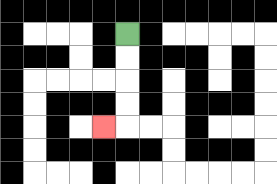{'start': '[5, 1]', 'end': '[4, 5]', 'path_directions': 'D,D,D,D,L', 'path_coordinates': '[[5, 1], [5, 2], [5, 3], [5, 4], [5, 5], [4, 5]]'}